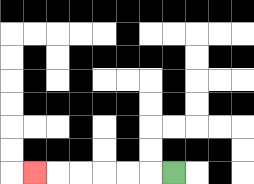{'start': '[7, 7]', 'end': '[1, 7]', 'path_directions': 'L,L,L,L,L,L', 'path_coordinates': '[[7, 7], [6, 7], [5, 7], [4, 7], [3, 7], [2, 7], [1, 7]]'}